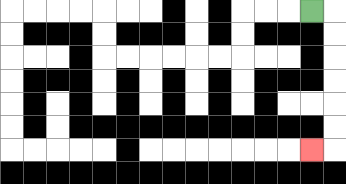{'start': '[13, 0]', 'end': '[13, 6]', 'path_directions': 'R,D,D,D,D,D,D,L', 'path_coordinates': '[[13, 0], [14, 0], [14, 1], [14, 2], [14, 3], [14, 4], [14, 5], [14, 6], [13, 6]]'}